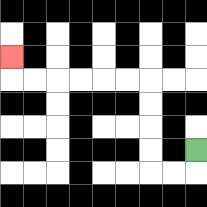{'start': '[8, 6]', 'end': '[0, 2]', 'path_directions': 'D,L,L,U,U,U,U,L,L,L,L,L,L,U', 'path_coordinates': '[[8, 6], [8, 7], [7, 7], [6, 7], [6, 6], [6, 5], [6, 4], [6, 3], [5, 3], [4, 3], [3, 3], [2, 3], [1, 3], [0, 3], [0, 2]]'}